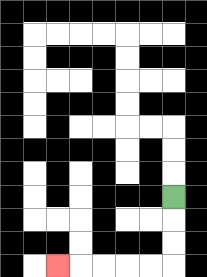{'start': '[7, 8]', 'end': '[2, 11]', 'path_directions': 'D,D,D,L,L,L,L,L', 'path_coordinates': '[[7, 8], [7, 9], [7, 10], [7, 11], [6, 11], [5, 11], [4, 11], [3, 11], [2, 11]]'}